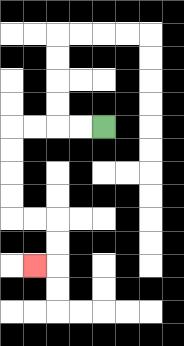{'start': '[4, 5]', 'end': '[1, 11]', 'path_directions': 'L,L,L,L,D,D,D,D,R,R,D,D,L', 'path_coordinates': '[[4, 5], [3, 5], [2, 5], [1, 5], [0, 5], [0, 6], [0, 7], [0, 8], [0, 9], [1, 9], [2, 9], [2, 10], [2, 11], [1, 11]]'}